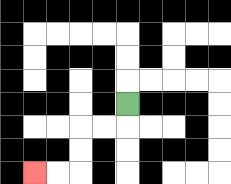{'start': '[5, 4]', 'end': '[1, 7]', 'path_directions': 'D,L,L,D,D,L,L', 'path_coordinates': '[[5, 4], [5, 5], [4, 5], [3, 5], [3, 6], [3, 7], [2, 7], [1, 7]]'}